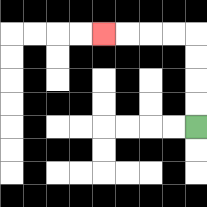{'start': '[8, 5]', 'end': '[4, 1]', 'path_directions': 'U,U,U,U,L,L,L,L', 'path_coordinates': '[[8, 5], [8, 4], [8, 3], [8, 2], [8, 1], [7, 1], [6, 1], [5, 1], [4, 1]]'}